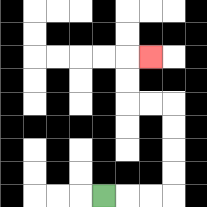{'start': '[4, 8]', 'end': '[6, 2]', 'path_directions': 'R,R,R,U,U,U,U,L,L,U,U,R', 'path_coordinates': '[[4, 8], [5, 8], [6, 8], [7, 8], [7, 7], [7, 6], [7, 5], [7, 4], [6, 4], [5, 4], [5, 3], [5, 2], [6, 2]]'}